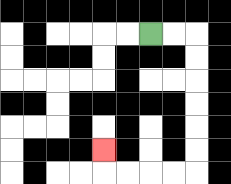{'start': '[6, 1]', 'end': '[4, 6]', 'path_directions': 'R,R,D,D,D,D,D,D,L,L,L,L,U', 'path_coordinates': '[[6, 1], [7, 1], [8, 1], [8, 2], [8, 3], [8, 4], [8, 5], [8, 6], [8, 7], [7, 7], [6, 7], [5, 7], [4, 7], [4, 6]]'}